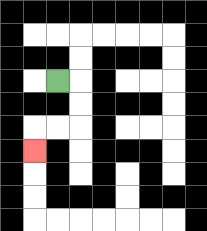{'start': '[2, 3]', 'end': '[1, 6]', 'path_directions': 'R,D,D,L,L,D', 'path_coordinates': '[[2, 3], [3, 3], [3, 4], [3, 5], [2, 5], [1, 5], [1, 6]]'}